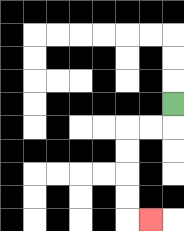{'start': '[7, 4]', 'end': '[6, 9]', 'path_directions': 'D,L,L,D,D,D,D,R', 'path_coordinates': '[[7, 4], [7, 5], [6, 5], [5, 5], [5, 6], [5, 7], [5, 8], [5, 9], [6, 9]]'}